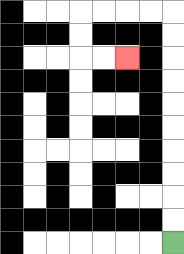{'start': '[7, 10]', 'end': '[5, 2]', 'path_directions': 'U,U,U,U,U,U,U,U,U,U,L,L,L,L,D,D,R,R', 'path_coordinates': '[[7, 10], [7, 9], [7, 8], [7, 7], [7, 6], [7, 5], [7, 4], [7, 3], [7, 2], [7, 1], [7, 0], [6, 0], [5, 0], [4, 0], [3, 0], [3, 1], [3, 2], [4, 2], [5, 2]]'}